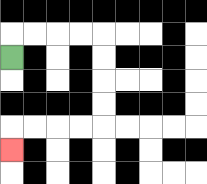{'start': '[0, 2]', 'end': '[0, 6]', 'path_directions': 'U,R,R,R,R,D,D,D,D,L,L,L,L,D', 'path_coordinates': '[[0, 2], [0, 1], [1, 1], [2, 1], [3, 1], [4, 1], [4, 2], [4, 3], [4, 4], [4, 5], [3, 5], [2, 5], [1, 5], [0, 5], [0, 6]]'}